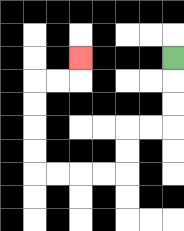{'start': '[7, 2]', 'end': '[3, 2]', 'path_directions': 'D,D,D,L,L,D,D,L,L,L,L,U,U,U,U,R,R,U', 'path_coordinates': '[[7, 2], [7, 3], [7, 4], [7, 5], [6, 5], [5, 5], [5, 6], [5, 7], [4, 7], [3, 7], [2, 7], [1, 7], [1, 6], [1, 5], [1, 4], [1, 3], [2, 3], [3, 3], [3, 2]]'}